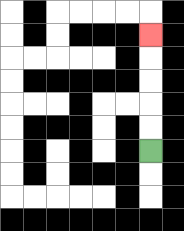{'start': '[6, 6]', 'end': '[6, 1]', 'path_directions': 'U,U,U,U,U', 'path_coordinates': '[[6, 6], [6, 5], [6, 4], [6, 3], [6, 2], [6, 1]]'}